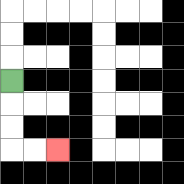{'start': '[0, 3]', 'end': '[2, 6]', 'path_directions': 'D,D,D,R,R', 'path_coordinates': '[[0, 3], [0, 4], [0, 5], [0, 6], [1, 6], [2, 6]]'}